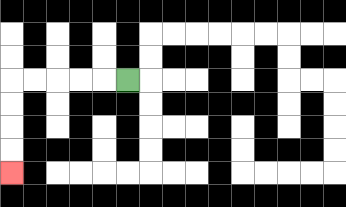{'start': '[5, 3]', 'end': '[0, 7]', 'path_directions': 'L,L,L,L,L,D,D,D,D', 'path_coordinates': '[[5, 3], [4, 3], [3, 3], [2, 3], [1, 3], [0, 3], [0, 4], [0, 5], [0, 6], [0, 7]]'}